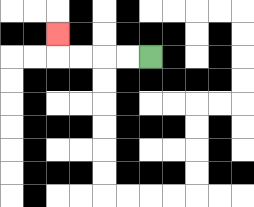{'start': '[6, 2]', 'end': '[2, 1]', 'path_directions': 'L,L,L,L,U', 'path_coordinates': '[[6, 2], [5, 2], [4, 2], [3, 2], [2, 2], [2, 1]]'}